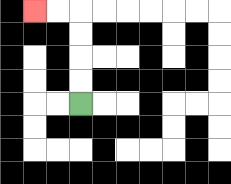{'start': '[3, 4]', 'end': '[1, 0]', 'path_directions': 'U,U,U,U,L,L', 'path_coordinates': '[[3, 4], [3, 3], [3, 2], [3, 1], [3, 0], [2, 0], [1, 0]]'}